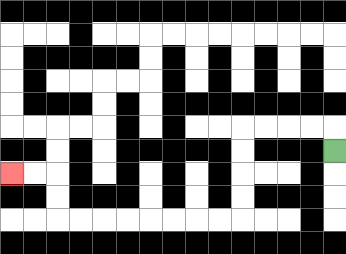{'start': '[14, 6]', 'end': '[0, 7]', 'path_directions': 'U,L,L,L,L,D,D,D,D,L,L,L,L,L,L,L,L,U,U,L,L', 'path_coordinates': '[[14, 6], [14, 5], [13, 5], [12, 5], [11, 5], [10, 5], [10, 6], [10, 7], [10, 8], [10, 9], [9, 9], [8, 9], [7, 9], [6, 9], [5, 9], [4, 9], [3, 9], [2, 9], [2, 8], [2, 7], [1, 7], [0, 7]]'}